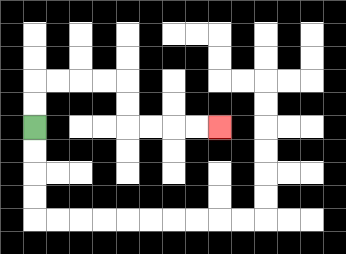{'start': '[1, 5]', 'end': '[9, 5]', 'path_directions': 'U,U,R,R,R,R,D,D,R,R,R,R', 'path_coordinates': '[[1, 5], [1, 4], [1, 3], [2, 3], [3, 3], [4, 3], [5, 3], [5, 4], [5, 5], [6, 5], [7, 5], [8, 5], [9, 5]]'}